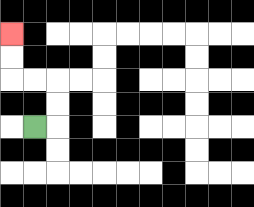{'start': '[1, 5]', 'end': '[0, 1]', 'path_directions': 'R,U,U,L,L,U,U', 'path_coordinates': '[[1, 5], [2, 5], [2, 4], [2, 3], [1, 3], [0, 3], [0, 2], [0, 1]]'}